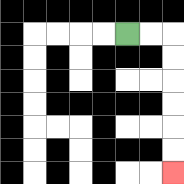{'start': '[5, 1]', 'end': '[7, 7]', 'path_directions': 'R,R,D,D,D,D,D,D', 'path_coordinates': '[[5, 1], [6, 1], [7, 1], [7, 2], [7, 3], [7, 4], [7, 5], [7, 6], [7, 7]]'}